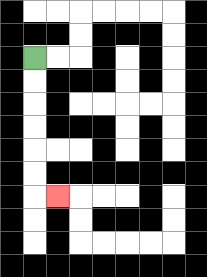{'start': '[1, 2]', 'end': '[2, 8]', 'path_directions': 'D,D,D,D,D,D,R', 'path_coordinates': '[[1, 2], [1, 3], [1, 4], [1, 5], [1, 6], [1, 7], [1, 8], [2, 8]]'}